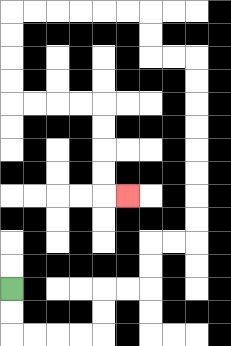{'start': '[0, 12]', 'end': '[5, 8]', 'path_directions': 'D,D,R,R,R,R,U,U,R,R,U,U,R,R,U,U,U,U,U,U,U,U,L,L,U,U,L,L,L,L,L,L,D,D,D,D,R,R,R,R,D,D,D,D,R', 'path_coordinates': '[[0, 12], [0, 13], [0, 14], [1, 14], [2, 14], [3, 14], [4, 14], [4, 13], [4, 12], [5, 12], [6, 12], [6, 11], [6, 10], [7, 10], [8, 10], [8, 9], [8, 8], [8, 7], [8, 6], [8, 5], [8, 4], [8, 3], [8, 2], [7, 2], [6, 2], [6, 1], [6, 0], [5, 0], [4, 0], [3, 0], [2, 0], [1, 0], [0, 0], [0, 1], [0, 2], [0, 3], [0, 4], [1, 4], [2, 4], [3, 4], [4, 4], [4, 5], [4, 6], [4, 7], [4, 8], [5, 8]]'}